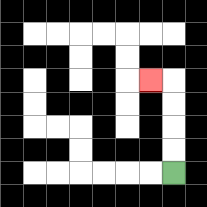{'start': '[7, 7]', 'end': '[6, 3]', 'path_directions': 'U,U,U,U,L', 'path_coordinates': '[[7, 7], [7, 6], [7, 5], [7, 4], [7, 3], [6, 3]]'}